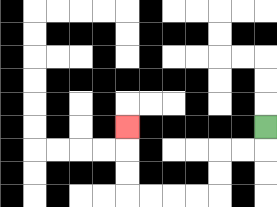{'start': '[11, 5]', 'end': '[5, 5]', 'path_directions': 'D,L,L,D,D,L,L,L,L,U,U,U', 'path_coordinates': '[[11, 5], [11, 6], [10, 6], [9, 6], [9, 7], [9, 8], [8, 8], [7, 8], [6, 8], [5, 8], [5, 7], [5, 6], [5, 5]]'}